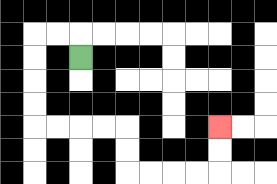{'start': '[3, 2]', 'end': '[9, 5]', 'path_directions': 'U,L,L,D,D,D,D,R,R,R,R,D,D,R,R,R,R,U,U', 'path_coordinates': '[[3, 2], [3, 1], [2, 1], [1, 1], [1, 2], [1, 3], [1, 4], [1, 5], [2, 5], [3, 5], [4, 5], [5, 5], [5, 6], [5, 7], [6, 7], [7, 7], [8, 7], [9, 7], [9, 6], [9, 5]]'}